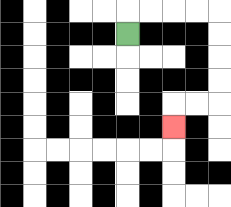{'start': '[5, 1]', 'end': '[7, 5]', 'path_directions': 'U,R,R,R,R,D,D,D,D,L,L,D', 'path_coordinates': '[[5, 1], [5, 0], [6, 0], [7, 0], [8, 0], [9, 0], [9, 1], [9, 2], [9, 3], [9, 4], [8, 4], [7, 4], [7, 5]]'}